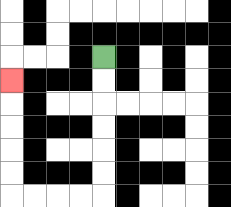{'start': '[4, 2]', 'end': '[0, 3]', 'path_directions': 'D,D,D,D,D,D,L,L,L,L,U,U,U,U,U', 'path_coordinates': '[[4, 2], [4, 3], [4, 4], [4, 5], [4, 6], [4, 7], [4, 8], [3, 8], [2, 8], [1, 8], [0, 8], [0, 7], [0, 6], [0, 5], [0, 4], [0, 3]]'}